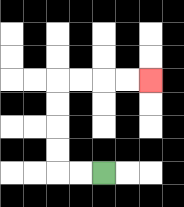{'start': '[4, 7]', 'end': '[6, 3]', 'path_directions': 'L,L,U,U,U,U,R,R,R,R', 'path_coordinates': '[[4, 7], [3, 7], [2, 7], [2, 6], [2, 5], [2, 4], [2, 3], [3, 3], [4, 3], [5, 3], [6, 3]]'}